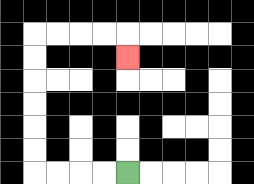{'start': '[5, 7]', 'end': '[5, 2]', 'path_directions': 'L,L,L,L,U,U,U,U,U,U,R,R,R,R,D', 'path_coordinates': '[[5, 7], [4, 7], [3, 7], [2, 7], [1, 7], [1, 6], [1, 5], [1, 4], [1, 3], [1, 2], [1, 1], [2, 1], [3, 1], [4, 1], [5, 1], [5, 2]]'}